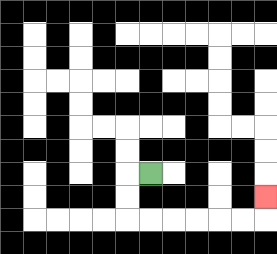{'start': '[6, 7]', 'end': '[11, 8]', 'path_directions': 'L,D,D,R,R,R,R,R,R,U', 'path_coordinates': '[[6, 7], [5, 7], [5, 8], [5, 9], [6, 9], [7, 9], [8, 9], [9, 9], [10, 9], [11, 9], [11, 8]]'}